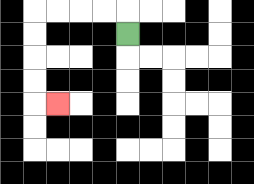{'start': '[5, 1]', 'end': '[2, 4]', 'path_directions': 'U,L,L,L,L,D,D,D,D,R', 'path_coordinates': '[[5, 1], [5, 0], [4, 0], [3, 0], [2, 0], [1, 0], [1, 1], [1, 2], [1, 3], [1, 4], [2, 4]]'}